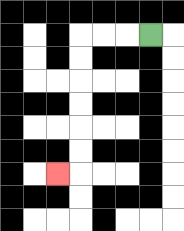{'start': '[6, 1]', 'end': '[2, 7]', 'path_directions': 'L,L,L,D,D,D,D,D,D,L', 'path_coordinates': '[[6, 1], [5, 1], [4, 1], [3, 1], [3, 2], [3, 3], [3, 4], [3, 5], [3, 6], [3, 7], [2, 7]]'}